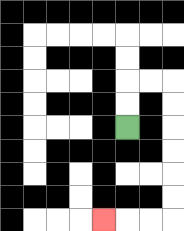{'start': '[5, 5]', 'end': '[4, 9]', 'path_directions': 'U,U,R,R,D,D,D,D,D,D,L,L,L', 'path_coordinates': '[[5, 5], [5, 4], [5, 3], [6, 3], [7, 3], [7, 4], [7, 5], [7, 6], [7, 7], [7, 8], [7, 9], [6, 9], [5, 9], [4, 9]]'}